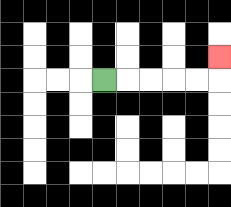{'start': '[4, 3]', 'end': '[9, 2]', 'path_directions': 'R,R,R,R,R,U', 'path_coordinates': '[[4, 3], [5, 3], [6, 3], [7, 3], [8, 3], [9, 3], [9, 2]]'}